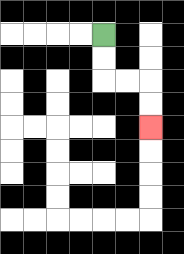{'start': '[4, 1]', 'end': '[6, 5]', 'path_directions': 'D,D,R,R,D,D', 'path_coordinates': '[[4, 1], [4, 2], [4, 3], [5, 3], [6, 3], [6, 4], [6, 5]]'}